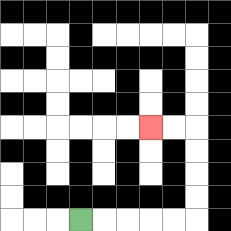{'start': '[3, 9]', 'end': '[6, 5]', 'path_directions': 'R,R,R,R,R,U,U,U,U,L,L', 'path_coordinates': '[[3, 9], [4, 9], [5, 9], [6, 9], [7, 9], [8, 9], [8, 8], [8, 7], [8, 6], [8, 5], [7, 5], [6, 5]]'}